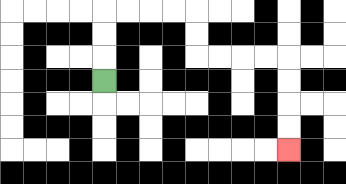{'start': '[4, 3]', 'end': '[12, 6]', 'path_directions': 'U,U,U,R,R,R,R,D,D,R,R,R,R,D,D,D,D', 'path_coordinates': '[[4, 3], [4, 2], [4, 1], [4, 0], [5, 0], [6, 0], [7, 0], [8, 0], [8, 1], [8, 2], [9, 2], [10, 2], [11, 2], [12, 2], [12, 3], [12, 4], [12, 5], [12, 6]]'}